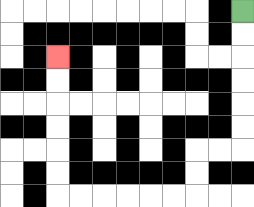{'start': '[10, 0]', 'end': '[2, 2]', 'path_directions': 'D,D,D,D,D,D,L,L,D,D,L,L,L,L,L,L,U,U,U,U,U,U', 'path_coordinates': '[[10, 0], [10, 1], [10, 2], [10, 3], [10, 4], [10, 5], [10, 6], [9, 6], [8, 6], [8, 7], [8, 8], [7, 8], [6, 8], [5, 8], [4, 8], [3, 8], [2, 8], [2, 7], [2, 6], [2, 5], [2, 4], [2, 3], [2, 2]]'}